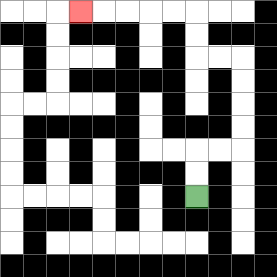{'start': '[8, 8]', 'end': '[3, 0]', 'path_directions': 'U,U,R,R,U,U,U,U,L,L,U,U,L,L,L,L,L', 'path_coordinates': '[[8, 8], [8, 7], [8, 6], [9, 6], [10, 6], [10, 5], [10, 4], [10, 3], [10, 2], [9, 2], [8, 2], [8, 1], [8, 0], [7, 0], [6, 0], [5, 0], [4, 0], [3, 0]]'}